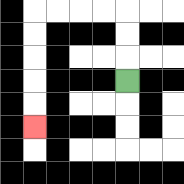{'start': '[5, 3]', 'end': '[1, 5]', 'path_directions': 'U,U,U,L,L,L,L,D,D,D,D,D', 'path_coordinates': '[[5, 3], [5, 2], [5, 1], [5, 0], [4, 0], [3, 0], [2, 0], [1, 0], [1, 1], [1, 2], [1, 3], [1, 4], [1, 5]]'}